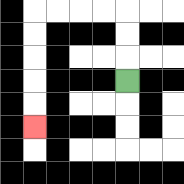{'start': '[5, 3]', 'end': '[1, 5]', 'path_directions': 'U,U,U,L,L,L,L,D,D,D,D,D', 'path_coordinates': '[[5, 3], [5, 2], [5, 1], [5, 0], [4, 0], [3, 0], [2, 0], [1, 0], [1, 1], [1, 2], [1, 3], [1, 4], [1, 5]]'}